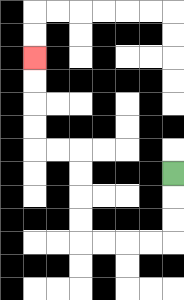{'start': '[7, 7]', 'end': '[1, 2]', 'path_directions': 'D,D,D,L,L,L,L,U,U,U,U,L,L,U,U,U,U', 'path_coordinates': '[[7, 7], [7, 8], [7, 9], [7, 10], [6, 10], [5, 10], [4, 10], [3, 10], [3, 9], [3, 8], [3, 7], [3, 6], [2, 6], [1, 6], [1, 5], [1, 4], [1, 3], [1, 2]]'}